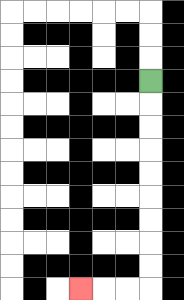{'start': '[6, 3]', 'end': '[3, 12]', 'path_directions': 'D,D,D,D,D,D,D,D,D,L,L,L', 'path_coordinates': '[[6, 3], [6, 4], [6, 5], [6, 6], [6, 7], [6, 8], [6, 9], [6, 10], [6, 11], [6, 12], [5, 12], [4, 12], [3, 12]]'}